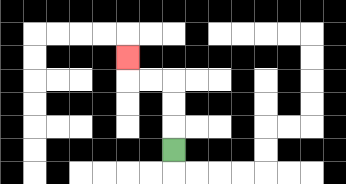{'start': '[7, 6]', 'end': '[5, 2]', 'path_directions': 'U,U,U,L,L,U', 'path_coordinates': '[[7, 6], [7, 5], [7, 4], [7, 3], [6, 3], [5, 3], [5, 2]]'}